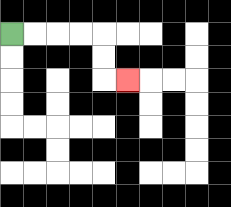{'start': '[0, 1]', 'end': '[5, 3]', 'path_directions': 'R,R,R,R,D,D,R', 'path_coordinates': '[[0, 1], [1, 1], [2, 1], [3, 1], [4, 1], [4, 2], [4, 3], [5, 3]]'}